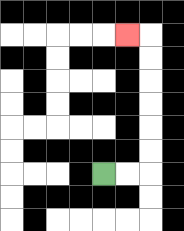{'start': '[4, 7]', 'end': '[5, 1]', 'path_directions': 'R,R,U,U,U,U,U,U,L', 'path_coordinates': '[[4, 7], [5, 7], [6, 7], [6, 6], [6, 5], [6, 4], [6, 3], [6, 2], [6, 1], [5, 1]]'}